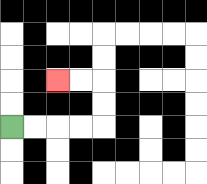{'start': '[0, 5]', 'end': '[2, 3]', 'path_directions': 'R,R,R,R,U,U,L,L', 'path_coordinates': '[[0, 5], [1, 5], [2, 5], [3, 5], [4, 5], [4, 4], [4, 3], [3, 3], [2, 3]]'}